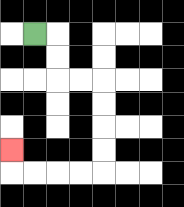{'start': '[1, 1]', 'end': '[0, 6]', 'path_directions': 'R,D,D,R,R,D,D,D,D,L,L,L,L,U', 'path_coordinates': '[[1, 1], [2, 1], [2, 2], [2, 3], [3, 3], [4, 3], [4, 4], [4, 5], [4, 6], [4, 7], [3, 7], [2, 7], [1, 7], [0, 7], [0, 6]]'}